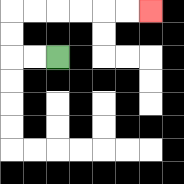{'start': '[2, 2]', 'end': '[6, 0]', 'path_directions': 'L,L,U,U,R,R,R,R,R,R', 'path_coordinates': '[[2, 2], [1, 2], [0, 2], [0, 1], [0, 0], [1, 0], [2, 0], [3, 0], [4, 0], [5, 0], [6, 0]]'}